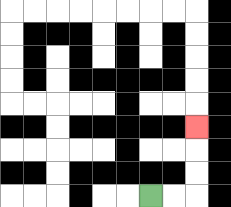{'start': '[6, 8]', 'end': '[8, 5]', 'path_directions': 'R,R,U,U,U', 'path_coordinates': '[[6, 8], [7, 8], [8, 8], [8, 7], [8, 6], [8, 5]]'}